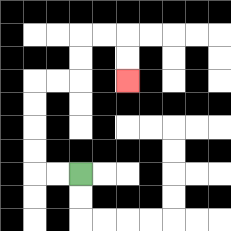{'start': '[3, 7]', 'end': '[5, 3]', 'path_directions': 'L,L,U,U,U,U,R,R,U,U,R,R,D,D', 'path_coordinates': '[[3, 7], [2, 7], [1, 7], [1, 6], [1, 5], [1, 4], [1, 3], [2, 3], [3, 3], [3, 2], [3, 1], [4, 1], [5, 1], [5, 2], [5, 3]]'}